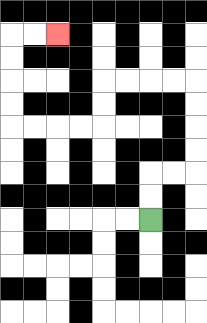{'start': '[6, 9]', 'end': '[2, 1]', 'path_directions': 'U,U,R,R,U,U,U,U,L,L,L,L,D,D,L,L,L,L,U,U,U,U,R,R', 'path_coordinates': '[[6, 9], [6, 8], [6, 7], [7, 7], [8, 7], [8, 6], [8, 5], [8, 4], [8, 3], [7, 3], [6, 3], [5, 3], [4, 3], [4, 4], [4, 5], [3, 5], [2, 5], [1, 5], [0, 5], [0, 4], [0, 3], [0, 2], [0, 1], [1, 1], [2, 1]]'}